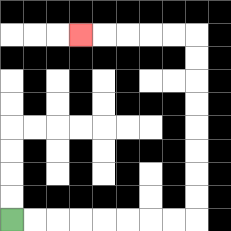{'start': '[0, 9]', 'end': '[3, 1]', 'path_directions': 'R,R,R,R,R,R,R,R,U,U,U,U,U,U,U,U,L,L,L,L,L', 'path_coordinates': '[[0, 9], [1, 9], [2, 9], [3, 9], [4, 9], [5, 9], [6, 9], [7, 9], [8, 9], [8, 8], [8, 7], [8, 6], [8, 5], [8, 4], [8, 3], [8, 2], [8, 1], [7, 1], [6, 1], [5, 1], [4, 1], [3, 1]]'}